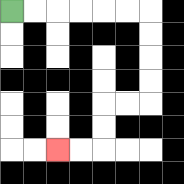{'start': '[0, 0]', 'end': '[2, 6]', 'path_directions': 'R,R,R,R,R,R,D,D,D,D,L,L,D,D,L,L', 'path_coordinates': '[[0, 0], [1, 0], [2, 0], [3, 0], [4, 0], [5, 0], [6, 0], [6, 1], [6, 2], [6, 3], [6, 4], [5, 4], [4, 4], [4, 5], [4, 6], [3, 6], [2, 6]]'}